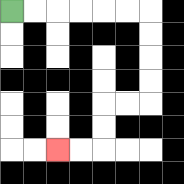{'start': '[0, 0]', 'end': '[2, 6]', 'path_directions': 'R,R,R,R,R,R,D,D,D,D,L,L,D,D,L,L', 'path_coordinates': '[[0, 0], [1, 0], [2, 0], [3, 0], [4, 0], [5, 0], [6, 0], [6, 1], [6, 2], [6, 3], [6, 4], [5, 4], [4, 4], [4, 5], [4, 6], [3, 6], [2, 6]]'}